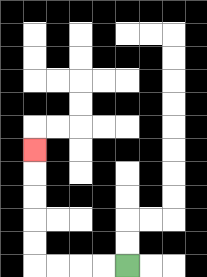{'start': '[5, 11]', 'end': '[1, 6]', 'path_directions': 'L,L,L,L,U,U,U,U,U', 'path_coordinates': '[[5, 11], [4, 11], [3, 11], [2, 11], [1, 11], [1, 10], [1, 9], [1, 8], [1, 7], [1, 6]]'}